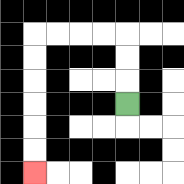{'start': '[5, 4]', 'end': '[1, 7]', 'path_directions': 'U,U,U,L,L,L,L,D,D,D,D,D,D', 'path_coordinates': '[[5, 4], [5, 3], [5, 2], [5, 1], [4, 1], [3, 1], [2, 1], [1, 1], [1, 2], [1, 3], [1, 4], [1, 5], [1, 6], [1, 7]]'}